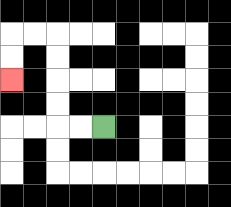{'start': '[4, 5]', 'end': '[0, 3]', 'path_directions': 'L,L,U,U,U,U,L,L,D,D', 'path_coordinates': '[[4, 5], [3, 5], [2, 5], [2, 4], [2, 3], [2, 2], [2, 1], [1, 1], [0, 1], [0, 2], [0, 3]]'}